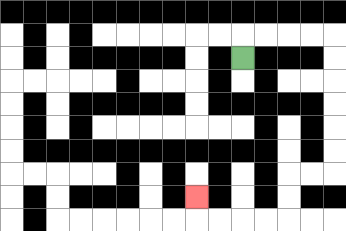{'start': '[10, 2]', 'end': '[8, 8]', 'path_directions': 'U,R,R,R,R,D,D,D,D,D,D,L,L,D,D,L,L,L,L,U', 'path_coordinates': '[[10, 2], [10, 1], [11, 1], [12, 1], [13, 1], [14, 1], [14, 2], [14, 3], [14, 4], [14, 5], [14, 6], [14, 7], [13, 7], [12, 7], [12, 8], [12, 9], [11, 9], [10, 9], [9, 9], [8, 9], [8, 8]]'}